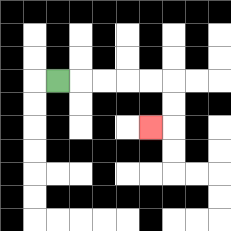{'start': '[2, 3]', 'end': '[6, 5]', 'path_directions': 'R,R,R,R,R,D,D,L', 'path_coordinates': '[[2, 3], [3, 3], [4, 3], [5, 3], [6, 3], [7, 3], [7, 4], [7, 5], [6, 5]]'}